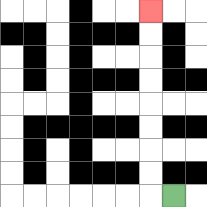{'start': '[7, 8]', 'end': '[6, 0]', 'path_directions': 'L,U,U,U,U,U,U,U,U', 'path_coordinates': '[[7, 8], [6, 8], [6, 7], [6, 6], [6, 5], [6, 4], [6, 3], [6, 2], [6, 1], [6, 0]]'}